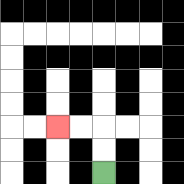{'start': '[4, 7]', 'end': '[2, 5]', 'path_directions': 'U,U,L,L', 'path_coordinates': '[[4, 7], [4, 6], [4, 5], [3, 5], [2, 5]]'}